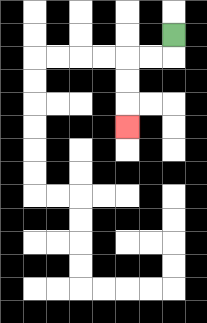{'start': '[7, 1]', 'end': '[5, 5]', 'path_directions': 'D,L,L,D,D,D', 'path_coordinates': '[[7, 1], [7, 2], [6, 2], [5, 2], [5, 3], [5, 4], [5, 5]]'}